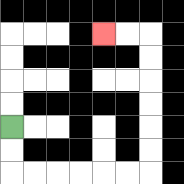{'start': '[0, 5]', 'end': '[4, 1]', 'path_directions': 'D,D,R,R,R,R,R,R,U,U,U,U,U,U,L,L', 'path_coordinates': '[[0, 5], [0, 6], [0, 7], [1, 7], [2, 7], [3, 7], [4, 7], [5, 7], [6, 7], [6, 6], [6, 5], [6, 4], [6, 3], [6, 2], [6, 1], [5, 1], [4, 1]]'}